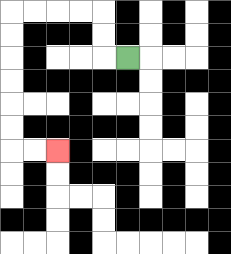{'start': '[5, 2]', 'end': '[2, 6]', 'path_directions': 'L,U,U,L,L,L,L,D,D,D,D,D,D,R,R', 'path_coordinates': '[[5, 2], [4, 2], [4, 1], [4, 0], [3, 0], [2, 0], [1, 0], [0, 0], [0, 1], [0, 2], [0, 3], [0, 4], [0, 5], [0, 6], [1, 6], [2, 6]]'}